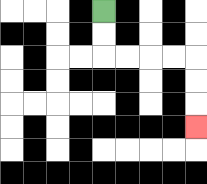{'start': '[4, 0]', 'end': '[8, 5]', 'path_directions': 'D,D,R,R,R,R,D,D,D', 'path_coordinates': '[[4, 0], [4, 1], [4, 2], [5, 2], [6, 2], [7, 2], [8, 2], [8, 3], [8, 4], [8, 5]]'}